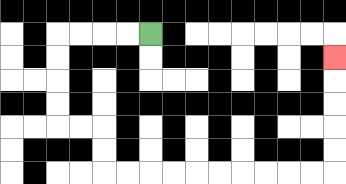{'start': '[6, 1]', 'end': '[14, 2]', 'path_directions': 'L,L,L,L,D,D,D,D,R,R,D,D,R,R,R,R,R,R,R,R,R,R,U,U,U,U,U', 'path_coordinates': '[[6, 1], [5, 1], [4, 1], [3, 1], [2, 1], [2, 2], [2, 3], [2, 4], [2, 5], [3, 5], [4, 5], [4, 6], [4, 7], [5, 7], [6, 7], [7, 7], [8, 7], [9, 7], [10, 7], [11, 7], [12, 7], [13, 7], [14, 7], [14, 6], [14, 5], [14, 4], [14, 3], [14, 2]]'}